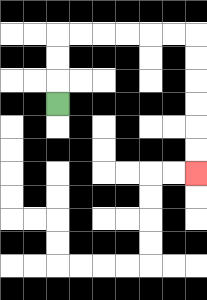{'start': '[2, 4]', 'end': '[8, 7]', 'path_directions': 'U,U,U,R,R,R,R,R,R,D,D,D,D,D,D', 'path_coordinates': '[[2, 4], [2, 3], [2, 2], [2, 1], [3, 1], [4, 1], [5, 1], [6, 1], [7, 1], [8, 1], [8, 2], [8, 3], [8, 4], [8, 5], [8, 6], [8, 7]]'}